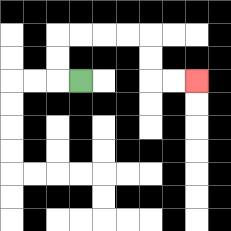{'start': '[3, 3]', 'end': '[8, 3]', 'path_directions': 'L,U,U,R,R,R,R,D,D,R,R', 'path_coordinates': '[[3, 3], [2, 3], [2, 2], [2, 1], [3, 1], [4, 1], [5, 1], [6, 1], [6, 2], [6, 3], [7, 3], [8, 3]]'}